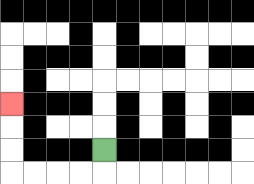{'start': '[4, 6]', 'end': '[0, 4]', 'path_directions': 'D,L,L,L,L,U,U,U', 'path_coordinates': '[[4, 6], [4, 7], [3, 7], [2, 7], [1, 7], [0, 7], [0, 6], [0, 5], [0, 4]]'}